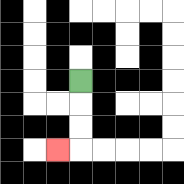{'start': '[3, 3]', 'end': '[2, 6]', 'path_directions': 'D,D,D,L', 'path_coordinates': '[[3, 3], [3, 4], [3, 5], [3, 6], [2, 6]]'}